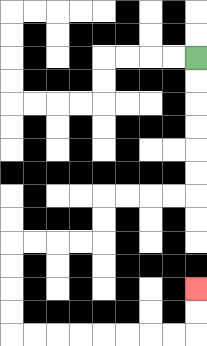{'start': '[8, 2]', 'end': '[8, 12]', 'path_directions': 'D,D,D,D,D,D,L,L,L,L,D,D,L,L,L,L,D,D,D,D,R,R,R,R,R,R,R,R,U,U', 'path_coordinates': '[[8, 2], [8, 3], [8, 4], [8, 5], [8, 6], [8, 7], [8, 8], [7, 8], [6, 8], [5, 8], [4, 8], [4, 9], [4, 10], [3, 10], [2, 10], [1, 10], [0, 10], [0, 11], [0, 12], [0, 13], [0, 14], [1, 14], [2, 14], [3, 14], [4, 14], [5, 14], [6, 14], [7, 14], [8, 14], [8, 13], [8, 12]]'}